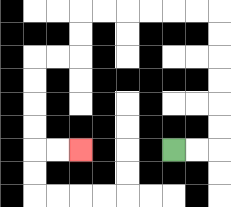{'start': '[7, 6]', 'end': '[3, 6]', 'path_directions': 'R,R,U,U,U,U,U,U,L,L,L,L,L,L,D,D,L,L,D,D,D,D,R,R', 'path_coordinates': '[[7, 6], [8, 6], [9, 6], [9, 5], [9, 4], [9, 3], [9, 2], [9, 1], [9, 0], [8, 0], [7, 0], [6, 0], [5, 0], [4, 0], [3, 0], [3, 1], [3, 2], [2, 2], [1, 2], [1, 3], [1, 4], [1, 5], [1, 6], [2, 6], [3, 6]]'}